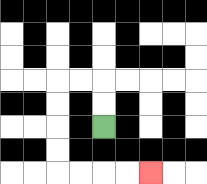{'start': '[4, 5]', 'end': '[6, 7]', 'path_directions': 'U,U,L,L,D,D,D,D,R,R,R,R', 'path_coordinates': '[[4, 5], [4, 4], [4, 3], [3, 3], [2, 3], [2, 4], [2, 5], [2, 6], [2, 7], [3, 7], [4, 7], [5, 7], [6, 7]]'}